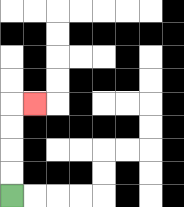{'start': '[0, 8]', 'end': '[1, 4]', 'path_directions': 'U,U,U,U,R', 'path_coordinates': '[[0, 8], [0, 7], [0, 6], [0, 5], [0, 4], [1, 4]]'}